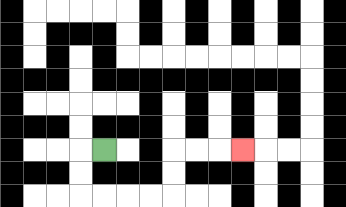{'start': '[4, 6]', 'end': '[10, 6]', 'path_directions': 'L,D,D,R,R,R,R,U,U,R,R,R', 'path_coordinates': '[[4, 6], [3, 6], [3, 7], [3, 8], [4, 8], [5, 8], [6, 8], [7, 8], [7, 7], [7, 6], [8, 6], [9, 6], [10, 6]]'}